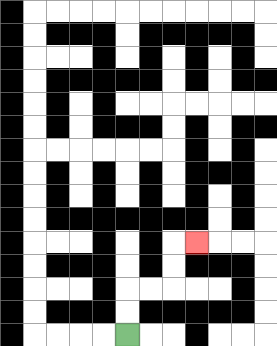{'start': '[5, 14]', 'end': '[8, 10]', 'path_directions': 'U,U,R,R,U,U,R', 'path_coordinates': '[[5, 14], [5, 13], [5, 12], [6, 12], [7, 12], [7, 11], [7, 10], [8, 10]]'}